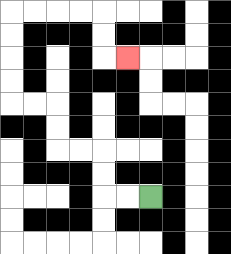{'start': '[6, 8]', 'end': '[5, 2]', 'path_directions': 'L,L,U,U,L,L,U,U,L,L,U,U,U,U,R,R,R,R,D,D,R', 'path_coordinates': '[[6, 8], [5, 8], [4, 8], [4, 7], [4, 6], [3, 6], [2, 6], [2, 5], [2, 4], [1, 4], [0, 4], [0, 3], [0, 2], [0, 1], [0, 0], [1, 0], [2, 0], [3, 0], [4, 0], [4, 1], [4, 2], [5, 2]]'}